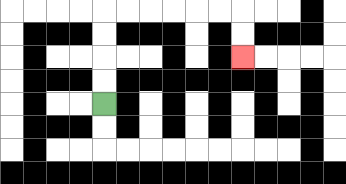{'start': '[4, 4]', 'end': '[10, 2]', 'path_directions': 'U,U,U,U,R,R,R,R,R,R,D,D', 'path_coordinates': '[[4, 4], [4, 3], [4, 2], [4, 1], [4, 0], [5, 0], [6, 0], [7, 0], [8, 0], [9, 0], [10, 0], [10, 1], [10, 2]]'}